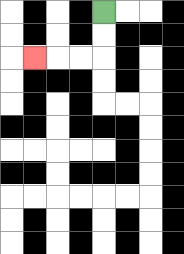{'start': '[4, 0]', 'end': '[1, 2]', 'path_directions': 'D,D,L,L,L', 'path_coordinates': '[[4, 0], [4, 1], [4, 2], [3, 2], [2, 2], [1, 2]]'}